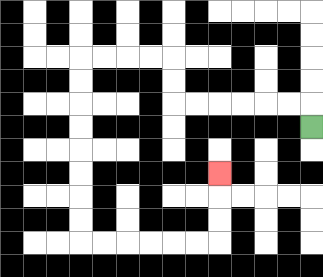{'start': '[13, 5]', 'end': '[9, 7]', 'path_directions': 'U,L,L,L,L,L,L,U,U,L,L,L,L,D,D,D,D,D,D,D,D,R,R,R,R,R,R,U,U,U', 'path_coordinates': '[[13, 5], [13, 4], [12, 4], [11, 4], [10, 4], [9, 4], [8, 4], [7, 4], [7, 3], [7, 2], [6, 2], [5, 2], [4, 2], [3, 2], [3, 3], [3, 4], [3, 5], [3, 6], [3, 7], [3, 8], [3, 9], [3, 10], [4, 10], [5, 10], [6, 10], [7, 10], [8, 10], [9, 10], [9, 9], [9, 8], [9, 7]]'}